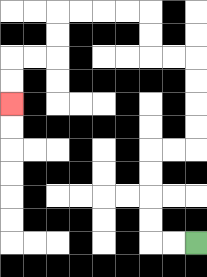{'start': '[8, 10]', 'end': '[0, 4]', 'path_directions': 'L,L,U,U,U,U,R,R,U,U,U,U,L,L,U,U,L,L,L,L,D,D,L,L,D,D', 'path_coordinates': '[[8, 10], [7, 10], [6, 10], [6, 9], [6, 8], [6, 7], [6, 6], [7, 6], [8, 6], [8, 5], [8, 4], [8, 3], [8, 2], [7, 2], [6, 2], [6, 1], [6, 0], [5, 0], [4, 0], [3, 0], [2, 0], [2, 1], [2, 2], [1, 2], [0, 2], [0, 3], [0, 4]]'}